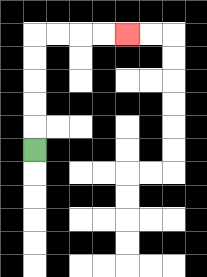{'start': '[1, 6]', 'end': '[5, 1]', 'path_directions': 'U,U,U,U,U,R,R,R,R', 'path_coordinates': '[[1, 6], [1, 5], [1, 4], [1, 3], [1, 2], [1, 1], [2, 1], [3, 1], [4, 1], [5, 1]]'}